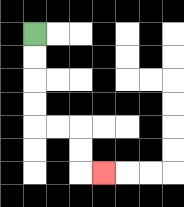{'start': '[1, 1]', 'end': '[4, 7]', 'path_directions': 'D,D,D,D,R,R,D,D,R', 'path_coordinates': '[[1, 1], [1, 2], [1, 3], [1, 4], [1, 5], [2, 5], [3, 5], [3, 6], [3, 7], [4, 7]]'}